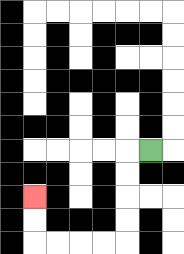{'start': '[6, 6]', 'end': '[1, 8]', 'path_directions': 'L,D,D,D,D,L,L,L,L,U,U', 'path_coordinates': '[[6, 6], [5, 6], [5, 7], [5, 8], [5, 9], [5, 10], [4, 10], [3, 10], [2, 10], [1, 10], [1, 9], [1, 8]]'}